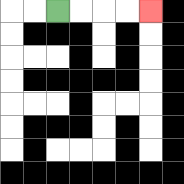{'start': '[2, 0]', 'end': '[6, 0]', 'path_directions': 'R,R,R,R', 'path_coordinates': '[[2, 0], [3, 0], [4, 0], [5, 0], [6, 0]]'}